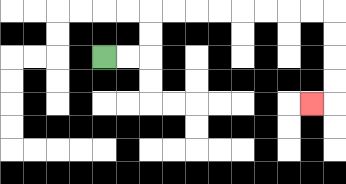{'start': '[4, 2]', 'end': '[13, 4]', 'path_directions': 'R,R,U,U,R,R,R,R,R,R,R,R,D,D,D,D,L', 'path_coordinates': '[[4, 2], [5, 2], [6, 2], [6, 1], [6, 0], [7, 0], [8, 0], [9, 0], [10, 0], [11, 0], [12, 0], [13, 0], [14, 0], [14, 1], [14, 2], [14, 3], [14, 4], [13, 4]]'}